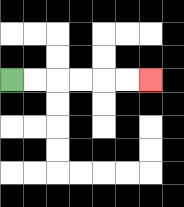{'start': '[0, 3]', 'end': '[6, 3]', 'path_directions': 'R,R,R,R,R,R', 'path_coordinates': '[[0, 3], [1, 3], [2, 3], [3, 3], [4, 3], [5, 3], [6, 3]]'}